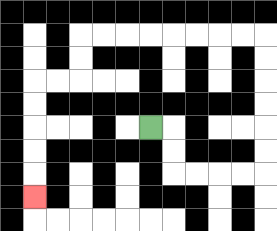{'start': '[6, 5]', 'end': '[1, 8]', 'path_directions': 'R,D,D,R,R,R,R,U,U,U,U,U,U,L,L,L,L,L,L,L,L,D,D,L,L,D,D,D,D,D', 'path_coordinates': '[[6, 5], [7, 5], [7, 6], [7, 7], [8, 7], [9, 7], [10, 7], [11, 7], [11, 6], [11, 5], [11, 4], [11, 3], [11, 2], [11, 1], [10, 1], [9, 1], [8, 1], [7, 1], [6, 1], [5, 1], [4, 1], [3, 1], [3, 2], [3, 3], [2, 3], [1, 3], [1, 4], [1, 5], [1, 6], [1, 7], [1, 8]]'}